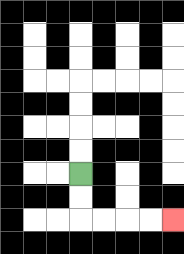{'start': '[3, 7]', 'end': '[7, 9]', 'path_directions': 'D,D,R,R,R,R', 'path_coordinates': '[[3, 7], [3, 8], [3, 9], [4, 9], [5, 9], [6, 9], [7, 9]]'}